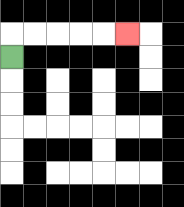{'start': '[0, 2]', 'end': '[5, 1]', 'path_directions': 'U,R,R,R,R,R', 'path_coordinates': '[[0, 2], [0, 1], [1, 1], [2, 1], [3, 1], [4, 1], [5, 1]]'}